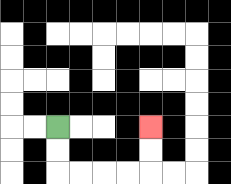{'start': '[2, 5]', 'end': '[6, 5]', 'path_directions': 'D,D,R,R,R,R,U,U', 'path_coordinates': '[[2, 5], [2, 6], [2, 7], [3, 7], [4, 7], [5, 7], [6, 7], [6, 6], [6, 5]]'}